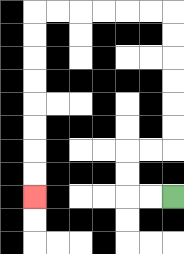{'start': '[7, 8]', 'end': '[1, 8]', 'path_directions': 'L,L,U,U,R,R,U,U,U,U,U,U,L,L,L,L,L,L,D,D,D,D,D,D,D,D', 'path_coordinates': '[[7, 8], [6, 8], [5, 8], [5, 7], [5, 6], [6, 6], [7, 6], [7, 5], [7, 4], [7, 3], [7, 2], [7, 1], [7, 0], [6, 0], [5, 0], [4, 0], [3, 0], [2, 0], [1, 0], [1, 1], [1, 2], [1, 3], [1, 4], [1, 5], [1, 6], [1, 7], [1, 8]]'}